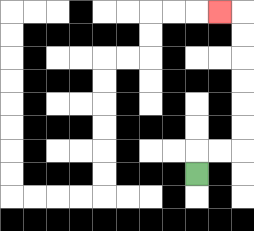{'start': '[8, 7]', 'end': '[9, 0]', 'path_directions': 'U,R,R,U,U,U,U,U,U,L', 'path_coordinates': '[[8, 7], [8, 6], [9, 6], [10, 6], [10, 5], [10, 4], [10, 3], [10, 2], [10, 1], [10, 0], [9, 0]]'}